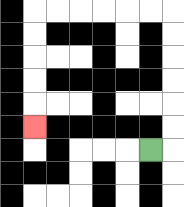{'start': '[6, 6]', 'end': '[1, 5]', 'path_directions': 'R,U,U,U,U,U,U,L,L,L,L,L,L,D,D,D,D,D', 'path_coordinates': '[[6, 6], [7, 6], [7, 5], [7, 4], [7, 3], [7, 2], [7, 1], [7, 0], [6, 0], [5, 0], [4, 0], [3, 0], [2, 0], [1, 0], [1, 1], [1, 2], [1, 3], [1, 4], [1, 5]]'}